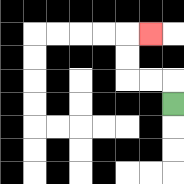{'start': '[7, 4]', 'end': '[6, 1]', 'path_directions': 'U,L,L,U,U,R', 'path_coordinates': '[[7, 4], [7, 3], [6, 3], [5, 3], [5, 2], [5, 1], [6, 1]]'}